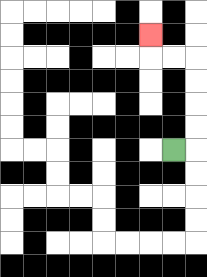{'start': '[7, 6]', 'end': '[6, 1]', 'path_directions': 'R,U,U,U,U,L,L,U', 'path_coordinates': '[[7, 6], [8, 6], [8, 5], [8, 4], [8, 3], [8, 2], [7, 2], [6, 2], [6, 1]]'}